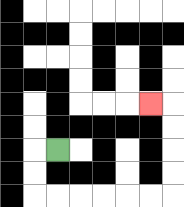{'start': '[2, 6]', 'end': '[6, 4]', 'path_directions': 'L,D,D,R,R,R,R,R,R,U,U,U,U,L', 'path_coordinates': '[[2, 6], [1, 6], [1, 7], [1, 8], [2, 8], [3, 8], [4, 8], [5, 8], [6, 8], [7, 8], [7, 7], [7, 6], [7, 5], [7, 4], [6, 4]]'}